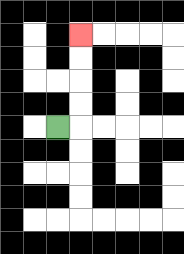{'start': '[2, 5]', 'end': '[3, 1]', 'path_directions': 'R,U,U,U,U', 'path_coordinates': '[[2, 5], [3, 5], [3, 4], [3, 3], [3, 2], [3, 1]]'}